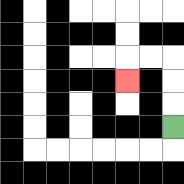{'start': '[7, 5]', 'end': '[5, 3]', 'path_directions': 'U,U,U,L,L,D', 'path_coordinates': '[[7, 5], [7, 4], [7, 3], [7, 2], [6, 2], [5, 2], [5, 3]]'}